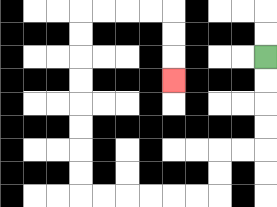{'start': '[11, 2]', 'end': '[7, 3]', 'path_directions': 'D,D,D,D,L,L,D,D,L,L,L,L,L,L,U,U,U,U,U,U,U,U,R,R,R,R,D,D,D', 'path_coordinates': '[[11, 2], [11, 3], [11, 4], [11, 5], [11, 6], [10, 6], [9, 6], [9, 7], [9, 8], [8, 8], [7, 8], [6, 8], [5, 8], [4, 8], [3, 8], [3, 7], [3, 6], [3, 5], [3, 4], [3, 3], [3, 2], [3, 1], [3, 0], [4, 0], [5, 0], [6, 0], [7, 0], [7, 1], [7, 2], [7, 3]]'}